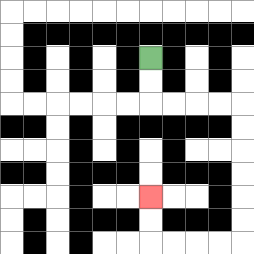{'start': '[6, 2]', 'end': '[6, 8]', 'path_directions': 'D,D,R,R,R,R,D,D,D,D,D,D,L,L,L,L,U,U', 'path_coordinates': '[[6, 2], [6, 3], [6, 4], [7, 4], [8, 4], [9, 4], [10, 4], [10, 5], [10, 6], [10, 7], [10, 8], [10, 9], [10, 10], [9, 10], [8, 10], [7, 10], [6, 10], [6, 9], [6, 8]]'}